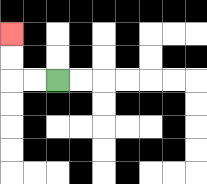{'start': '[2, 3]', 'end': '[0, 1]', 'path_directions': 'L,L,U,U', 'path_coordinates': '[[2, 3], [1, 3], [0, 3], [0, 2], [0, 1]]'}